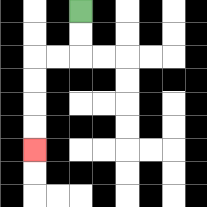{'start': '[3, 0]', 'end': '[1, 6]', 'path_directions': 'D,D,L,L,D,D,D,D', 'path_coordinates': '[[3, 0], [3, 1], [3, 2], [2, 2], [1, 2], [1, 3], [1, 4], [1, 5], [1, 6]]'}